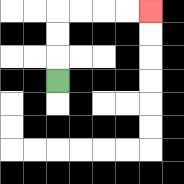{'start': '[2, 3]', 'end': '[6, 0]', 'path_directions': 'U,U,U,R,R,R,R', 'path_coordinates': '[[2, 3], [2, 2], [2, 1], [2, 0], [3, 0], [4, 0], [5, 0], [6, 0]]'}